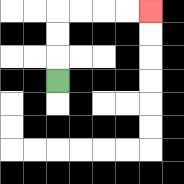{'start': '[2, 3]', 'end': '[6, 0]', 'path_directions': 'U,U,U,R,R,R,R', 'path_coordinates': '[[2, 3], [2, 2], [2, 1], [2, 0], [3, 0], [4, 0], [5, 0], [6, 0]]'}